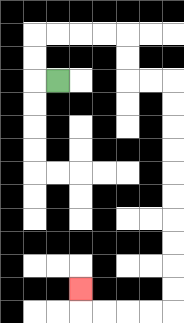{'start': '[2, 3]', 'end': '[3, 12]', 'path_directions': 'L,U,U,R,R,R,R,D,D,R,R,D,D,D,D,D,D,D,D,D,D,L,L,L,L,U', 'path_coordinates': '[[2, 3], [1, 3], [1, 2], [1, 1], [2, 1], [3, 1], [4, 1], [5, 1], [5, 2], [5, 3], [6, 3], [7, 3], [7, 4], [7, 5], [7, 6], [7, 7], [7, 8], [7, 9], [7, 10], [7, 11], [7, 12], [7, 13], [6, 13], [5, 13], [4, 13], [3, 13], [3, 12]]'}